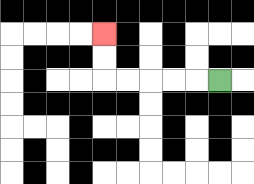{'start': '[9, 3]', 'end': '[4, 1]', 'path_directions': 'L,L,L,L,L,U,U', 'path_coordinates': '[[9, 3], [8, 3], [7, 3], [6, 3], [5, 3], [4, 3], [4, 2], [4, 1]]'}